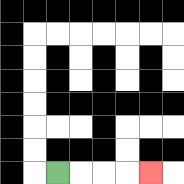{'start': '[2, 7]', 'end': '[6, 7]', 'path_directions': 'R,R,R,R', 'path_coordinates': '[[2, 7], [3, 7], [4, 7], [5, 7], [6, 7]]'}